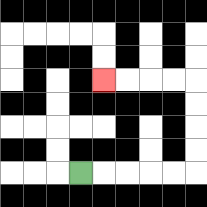{'start': '[3, 7]', 'end': '[4, 3]', 'path_directions': 'R,R,R,R,R,U,U,U,U,L,L,L,L', 'path_coordinates': '[[3, 7], [4, 7], [5, 7], [6, 7], [7, 7], [8, 7], [8, 6], [8, 5], [8, 4], [8, 3], [7, 3], [6, 3], [5, 3], [4, 3]]'}